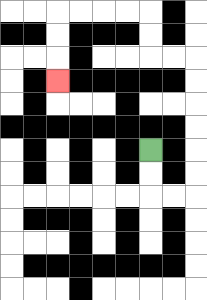{'start': '[6, 6]', 'end': '[2, 3]', 'path_directions': 'D,D,R,R,U,U,U,U,U,U,L,L,U,U,L,L,L,L,D,D,D', 'path_coordinates': '[[6, 6], [6, 7], [6, 8], [7, 8], [8, 8], [8, 7], [8, 6], [8, 5], [8, 4], [8, 3], [8, 2], [7, 2], [6, 2], [6, 1], [6, 0], [5, 0], [4, 0], [3, 0], [2, 0], [2, 1], [2, 2], [2, 3]]'}